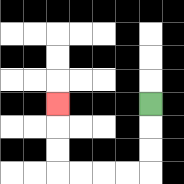{'start': '[6, 4]', 'end': '[2, 4]', 'path_directions': 'D,D,D,L,L,L,L,U,U,U', 'path_coordinates': '[[6, 4], [6, 5], [6, 6], [6, 7], [5, 7], [4, 7], [3, 7], [2, 7], [2, 6], [2, 5], [2, 4]]'}